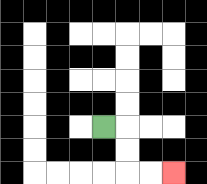{'start': '[4, 5]', 'end': '[7, 7]', 'path_directions': 'R,D,D,R,R', 'path_coordinates': '[[4, 5], [5, 5], [5, 6], [5, 7], [6, 7], [7, 7]]'}